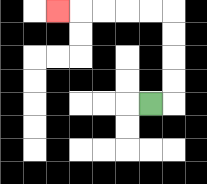{'start': '[6, 4]', 'end': '[2, 0]', 'path_directions': 'R,U,U,U,U,L,L,L,L,L', 'path_coordinates': '[[6, 4], [7, 4], [7, 3], [7, 2], [7, 1], [7, 0], [6, 0], [5, 0], [4, 0], [3, 0], [2, 0]]'}